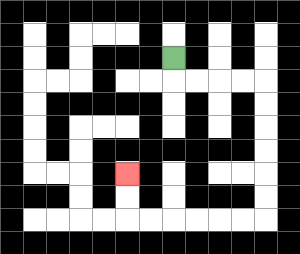{'start': '[7, 2]', 'end': '[5, 7]', 'path_directions': 'D,R,R,R,R,D,D,D,D,D,D,L,L,L,L,L,L,U,U', 'path_coordinates': '[[7, 2], [7, 3], [8, 3], [9, 3], [10, 3], [11, 3], [11, 4], [11, 5], [11, 6], [11, 7], [11, 8], [11, 9], [10, 9], [9, 9], [8, 9], [7, 9], [6, 9], [5, 9], [5, 8], [5, 7]]'}